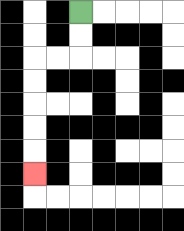{'start': '[3, 0]', 'end': '[1, 7]', 'path_directions': 'D,D,L,L,D,D,D,D,D', 'path_coordinates': '[[3, 0], [3, 1], [3, 2], [2, 2], [1, 2], [1, 3], [1, 4], [1, 5], [1, 6], [1, 7]]'}